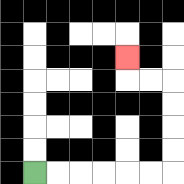{'start': '[1, 7]', 'end': '[5, 2]', 'path_directions': 'R,R,R,R,R,R,U,U,U,U,L,L,U', 'path_coordinates': '[[1, 7], [2, 7], [3, 7], [4, 7], [5, 7], [6, 7], [7, 7], [7, 6], [7, 5], [7, 4], [7, 3], [6, 3], [5, 3], [5, 2]]'}